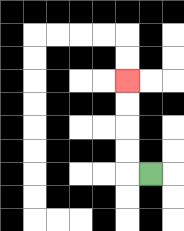{'start': '[6, 7]', 'end': '[5, 3]', 'path_directions': 'L,U,U,U,U', 'path_coordinates': '[[6, 7], [5, 7], [5, 6], [5, 5], [5, 4], [5, 3]]'}